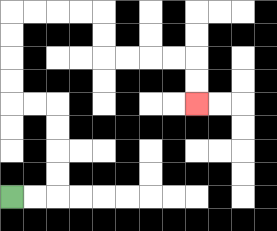{'start': '[0, 8]', 'end': '[8, 4]', 'path_directions': 'R,R,U,U,U,U,L,L,U,U,U,U,R,R,R,R,D,D,R,R,R,R,D,D', 'path_coordinates': '[[0, 8], [1, 8], [2, 8], [2, 7], [2, 6], [2, 5], [2, 4], [1, 4], [0, 4], [0, 3], [0, 2], [0, 1], [0, 0], [1, 0], [2, 0], [3, 0], [4, 0], [4, 1], [4, 2], [5, 2], [6, 2], [7, 2], [8, 2], [8, 3], [8, 4]]'}